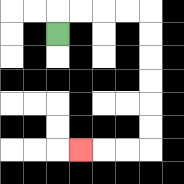{'start': '[2, 1]', 'end': '[3, 6]', 'path_directions': 'U,R,R,R,R,D,D,D,D,D,D,L,L,L', 'path_coordinates': '[[2, 1], [2, 0], [3, 0], [4, 0], [5, 0], [6, 0], [6, 1], [6, 2], [6, 3], [6, 4], [6, 5], [6, 6], [5, 6], [4, 6], [3, 6]]'}